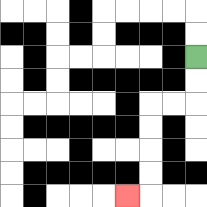{'start': '[8, 2]', 'end': '[5, 8]', 'path_directions': 'D,D,L,L,D,D,D,D,L', 'path_coordinates': '[[8, 2], [8, 3], [8, 4], [7, 4], [6, 4], [6, 5], [6, 6], [6, 7], [6, 8], [5, 8]]'}